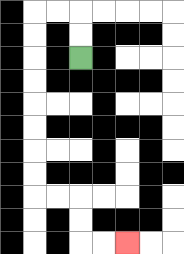{'start': '[3, 2]', 'end': '[5, 10]', 'path_directions': 'U,U,L,L,D,D,D,D,D,D,D,D,R,R,D,D,R,R', 'path_coordinates': '[[3, 2], [3, 1], [3, 0], [2, 0], [1, 0], [1, 1], [1, 2], [1, 3], [1, 4], [1, 5], [1, 6], [1, 7], [1, 8], [2, 8], [3, 8], [3, 9], [3, 10], [4, 10], [5, 10]]'}